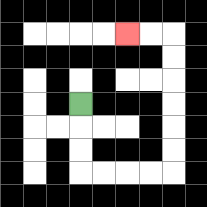{'start': '[3, 4]', 'end': '[5, 1]', 'path_directions': 'D,D,D,R,R,R,R,U,U,U,U,U,U,L,L', 'path_coordinates': '[[3, 4], [3, 5], [3, 6], [3, 7], [4, 7], [5, 7], [6, 7], [7, 7], [7, 6], [7, 5], [7, 4], [7, 3], [7, 2], [7, 1], [6, 1], [5, 1]]'}